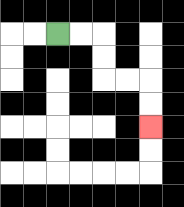{'start': '[2, 1]', 'end': '[6, 5]', 'path_directions': 'R,R,D,D,R,R,D,D', 'path_coordinates': '[[2, 1], [3, 1], [4, 1], [4, 2], [4, 3], [5, 3], [6, 3], [6, 4], [6, 5]]'}